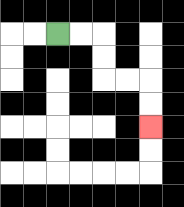{'start': '[2, 1]', 'end': '[6, 5]', 'path_directions': 'R,R,D,D,R,R,D,D', 'path_coordinates': '[[2, 1], [3, 1], [4, 1], [4, 2], [4, 3], [5, 3], [6, 3], [6, 4], [6, 5]]'}